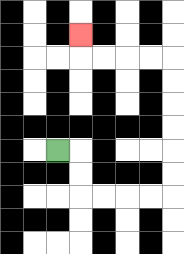{'start': '[2, 6]', 'end': '[3, 1]', 'path_directions': 'R,D,D,R,R,R,R,U,U,U,U,U,U,L,L,L,L,U', 'path_coordinates': '[[2, 6], [3, 6], [3, 7], [3, 8], [4, 8], [5, 8], [6, 8], [7, 8], [7, 7], [7, 6], [7, 5], [7, 4], [7, 3], [7, 2], [6, 2], [5, 2], [4, 2], [3, 2], [3, 1]]'}